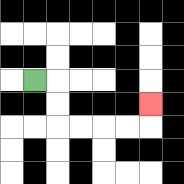{'start': '[1, 3]', 'end': '[6, 4]', 'path_directions': 'R,D,D,R,R,R,R,U', 'path_coordinates': '[[1, 3], [2, 3], [2, 4], [2, 5], [3, 5], [4, 5], [5, 5], [6, 5], [6, 4]]'}